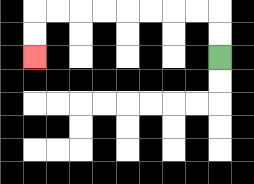{'start': '[9, 2]', 'end': '[1, 2]', 'path_directions': 'U,U,L,L,L,L,L,L,L,L,D,D', 'path_coordinates': '[[9, 2], [9, 1], [9, 0], [8, 0], [7, 0], [6, 0], [5, 0], [4, 0], [3, 0], [2, 0], [1, 0], [1, 1], [1, 2]]'}